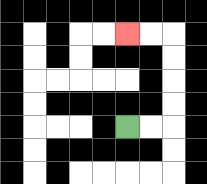{'start': '[5, 5]', 'end': '[5, 1]', 'path_directions': 'R,R,U,U,U,U,L,L', 'path_coordinates': '[[5, 5], [6, 5], [7, 5], [7, 4], [7, 3], [7, 2], [7, 1], [6, 1], [5, 1]]'}